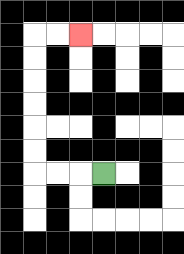{'start': '[4, 7]', 'end': '[3, 1]', 'path_directions': 'L,L,L,U,U,U,U,U,U,R,R', 'path_coordinates': '[[4, 7], [3, 7], [2, 7], [1, 7], [1, 6], [1, 5], [1, 4], [1, 3], [1, 2], [1, 1], [2, 1], [3, 1]]'}